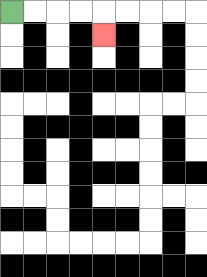{'start': '[0, 0]', 'end': '[4, 1]', 'path_directions': 'R,R,R,R,D', 'path_coordinates': '[[0, 0], [1, 0], [2, 0], [3, 0], [4, 0], [4, 1]]'}